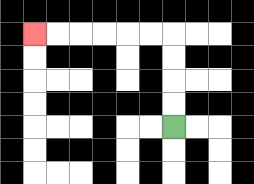{'start': '[7, 5]', 'end': '[1, 1]', 'path_directions': 'U,U,U,U,L,L,L,L,L,L', 'path_coordinates': '[[7, 5], [7, 4], [7, 3], [7, 2], [7, 1], [6, 1], [5, 1], [4, 1], [3, 1], [2, 1], [1, 1]]'}